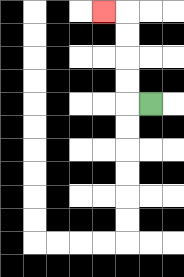{'start': '[6, 4]', 'end': '[4, 0]', 'path_directions': 'L,U,U,U,U,L', 'path_coordinates': '[[6, 4], [5, 4], [5, 3], [5, 2], [5, 1], [5, 0], [4, 0]]'}